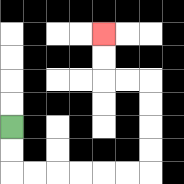{'start': '[0, 5]', 'end': '[4, 1]', 'path_directions': 'D,D,R,R,R,R,R,R,U,U,U,U,L,L,U,U', 'path_coordinates': '[[0, 5], [0, 6], [0, 7], [1, 7], [2, 7], [3, 7], [4, 7], [5, 7], [6, 7], [6, 6], [6, 5], [6, 4], [6, 3], [5, 3], [4, 3], [4, 2], [4, 1]]'}